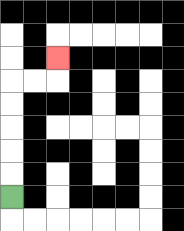{'start': '[0, 8]', 'end': '[2, 2]', 'path_directions': 'U,U,U,U,U,R,R,U', 'path_coordinates': '[[0, 8], [0, 7], [0, 6], [0, 5], [0, 4], [0, 3], [1, 3], [2, 3], [2, 2]]'}